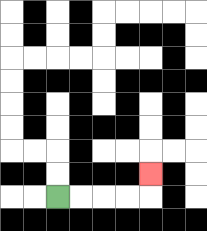{'start': '[2, 8]', 'end': '[6, 7]', 'path_directions': 'R,R,R,R,U', 'path_coordinates': '[[2, 8], [3, 8], [4, 8], [5, 8], [6, 8], [6, 7]]'}